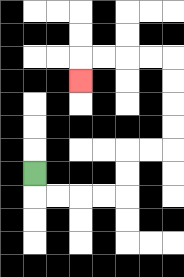{'start': '[1, 7]', 'end': '[3, 3]', 'path_directions': 'D,R,R,R,R,U,U,R,R,U,U,U,U,L,L,L,L,D', 'path_coordinates': '[[1, 7], [1, 8], [2, 8], [3, 8], [4, 8], [5, 8], [5, 7], [5, 6], [6, 6], [7, 6], [7, 5], [7, 4], [7, 3], [7, 2], [6, 2], [5, 2], [4, 2], [3, 2], [3, 3]]'}